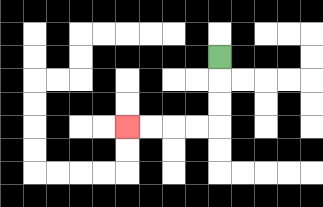{'start': '[9, 2]', 'end': '[5, 5]', 'path_directions': 'D,D,D,L,L,L,L', 'path_coordinates': '[[9, 2], [9, 3], [9, 4], [9, 5], [8, 5], [7, 5], [6, 5], [5, 5]]'}